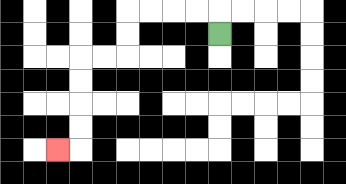{'start': '[9, 1]', 'end': '[2, 6]', 'path_directions': 'U,L,L,L,L,D,D,L,L,D,D,D,D,L', 'path_coordinates': '[[9, 1], [9, 0], [8, 0], [7, 0], [6, 0], [5, 0], [5, 1], [5, 2], [4, 2], [3, 2], [3, 3], [3, 4], [3, 5], [3, 6], [2, 6]]'}